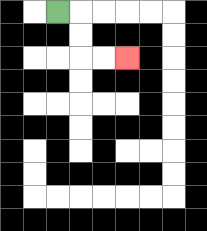{'start': '[2, 0]', 'end': '[5, 2]', 'path_directions': 'R,D,D,R,R', 'path_coordinates': '[[2, 0], [3, 0], [3, 1], [3, 2], [4, 2], [5, 2]]'}